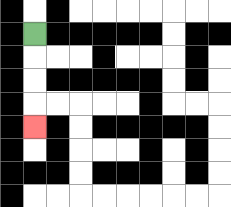{'start': '[1, 1]', 'end': '[1, 5]', 'path_directions': 'D,D,D,D', 'path_coordinates': '[[1, 1], [1, 2], [1, 3], [1, 4], [1, 5]]'}